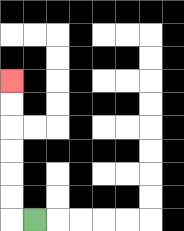{'start': '[1, 9]', 'end': '[0, 3]', 'path_directions': 'L,U,U,U,U,U,U', 'path_coordinates': '[[1, 9], [0, 9], [0, 8], [0, 7], [0, 6], [0, 5], [0, 4], [0, 3]]'}